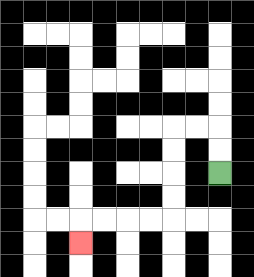{'start': '[9, 7]', 'end': '[3, 10]', 'path_directions': 'U,U,L,L,D,D,D,D,L,L,L,L,D', 'path_coordinates': '[[9, 7], [9, 6], [9, 5], [8, 5], [7, 5], [7, 6], [7, 7], [7, 8], [7, 9], [6, 9], [5, 9], [4, 9], [3, 9], [3, 10]]'}